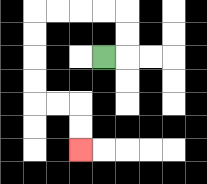{'start': '[4, 2]', 'end': '[3, 6]', 'path_directions': 'R,U,U,L,L,L,L,D,D,D,D,R,R,D,D', 'path_coordinates': '[[4, 2], [5, 2], [5, 1], [5, 0], [4, 0], [3, 0], [2, 0], [1, 0], [1, 1], [1, 2], [1, 3], [1, 4], [2, 4], [3, 4], [3, 5], [3, 6]]'}